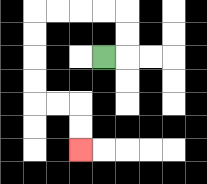{'start': '[4, 2]', 'end': '[3, 6]', 'path_directions': 'R,U,U,L,L,L,L,D,D,D,D,R,R,D,D', 'path_coordinates': '[[4, 2], [5, 2], [5, 1], [5, 0], [4, 0], [3, 0], [2, 0], [1, 0], [1, 1], [1, 2], [1, 3], [1, 4], [2, 4], [3, 4], [3, 5], [3, 6]]'}